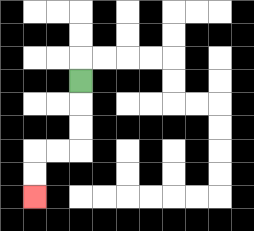{'start': '[3, 3]', 'end': '[1, 8]', 'path_directions': 'D,D,D,L,L,D,D', 'path_coordinates': '[[3, 3], [3, 4], [3, 5], [3, 6], [2, 6], [1, 6], [1, 7], [1, 8]]'}